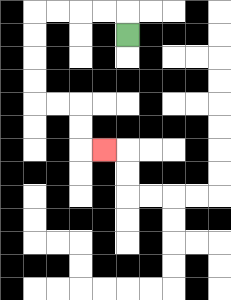{'start': '[5, 1]', 'end': '[4, 6]', 'path_directions': 'U,L,L,L,L,D,D,D,D,R,R,D,D,R', 'path_coordinates': '[[5, 1], [5, 0], [4, 0], [3, 0], [2, 0], [1, 0], [1, 1], [1, 2], [1, 3], [1, 4], [2, 4], [3, 4], [3, 5], [3, 6], [4, 6]]'}